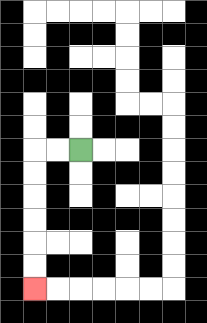{'start': '[3, 6]', 'end': '[1, 12]', 'path_directions': 'L,L,D,D,D,D,D,D', 'path_coordinates': '[[3, 6], [2, 6], [1, 6], [1, 7], [1, 8], [1, 9], [1, 10], [1, 11], [1, 12]]'}